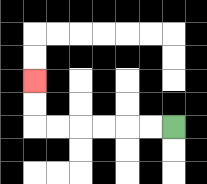{'start': '[7, 5]', 'end': '[1, 3]', 'path_directions': 'L,L,L,L,L,L,U,U', 'path_coordinates': '[[7, 5], [6, 5], [5, 5], [4, 5], [3, 5], [2, 5], [1, 5], [1, 4], [1, 3]]'}